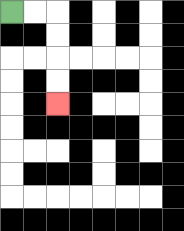{'start': '[0, 0]', 'end': '[2, 4]', 'path_directions': 'R,R,D,D,D,D', 'path_coordinates': '[[0, 0], [1, 0], [2, 0], [2, 1], [2, 2], [2, 3], [2, 4]]'}